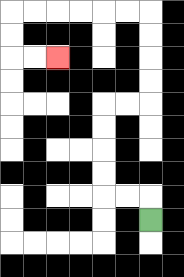{'start': '[6, 9]', 'end': '[2, 2]', 'path_directions': 'U,L,L,U,U,U,U,R,R,U,U,U,U,L,L,L,L,L,L,D,D,R,R', 'path_coordinates': '[[6, 9], [6, 8], [5, 8], [4, 8], [4, 7], [4, 6], [4, 5], [4, 4], [5, 4], [6, 4], [6, 3], [6, 2], [6, 1], [6, 0], [5, 0], [4, 0], [3, 0], [2, 0], [1, 0], [0, 0], [0, 1], [0, 2], [1, 2], [2, 2]]'}